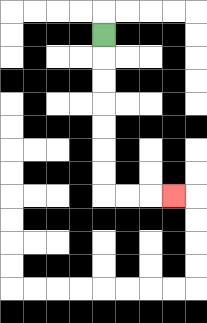{'start': '[4, 1]', 'end': '[7, 8]', 'path_directions': 'D,D,D,D,D,D,D,R,R,R', 'path_coordinates': '[[4, 1], [4, 2], [4, 3], [4, 4], [4, 5], [4, 6], [4, 7], [4, 8], [5, 8], [6, 8], [7, 8]]'}